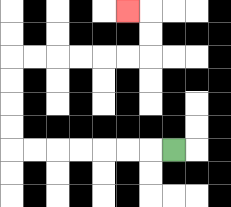{'start': '[7, 6]', 'end': '[5, 0]', 'path_directions': 'L,L,L,L,L,L,L,U,U,U,U,R,R,R,R,R,R,U,U,L', 'path_coordinates': '[[7, 6], [6, 6], [5, 6], [4, 6], [3, 6], [2, 6], [1, 6], [0, 6], [0, 5], [0, 4], [0, 3], [0, 2], [1, 2], [2, 2], [3, 2], [4, 2], [5, 2], [6, 2], [6, 1], [6, 0], [5, 0]]'}